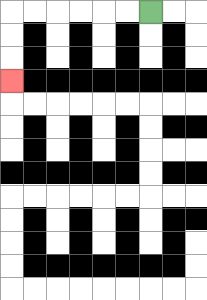{'start': '[6, 0]', 'end': '[0, 3]', 'path_directions': 'L,L,L,L,L,L,D,D,D', 'path_coordinates': '[[6, 0], [5, 0], [4, 0], [3, 0], [2, 0], [1, 0], [0, 0], [0, 1], [0, 2], [0, 3]]'}